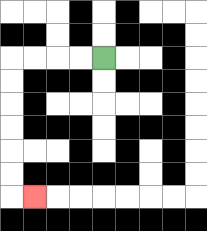{'start': '[4, 2]', 'end': '[1, 8]', 'path_directions': 'L,L,L,L,D,D,D,D,D,D,R', 'path_coordinates': '[[4, 2], [3, 2], [2, 2], [1, 2], [0, 2], [0, 3], [0, 4], [0, 5], [0, 6], [0, 7], [0, 8], [1, 8]]'}